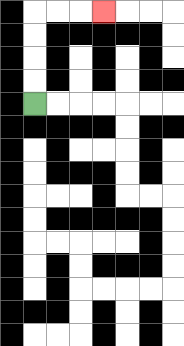{'start': '[1, 4]', 'end': '[4, 0]', 'path_directions': 'U,U,U,U,R,R,R', 'path_coordinates': '[[1, 4], [1, 3], [1, 2], [1, 1], [1, 0], [2, 0], [3, 0], [4, 0]]'}